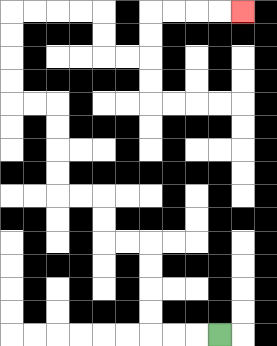{'start': '[9, 14]', 'end': '[10, 0]', 'path_directions': 'L,L,L,U,U,U,U,L,L,U,U,L,L,U,U,U,U,L,L,U,U,U,U,R,R,R,R,D,D,R,R,U,U,R,R,R,R', 'path_coordinates': '[[9, 14], [8, 14], [7, 14], [6, 14], [6, 13], [6, 12], [6, 11], [6, 10], [5, 10], [4, 10], [4, 9], [4, 8], [3, 8], [2, 8], [2, 7], [2, 6], [2, 5], [2, 4], [1, 4], [0, 4], [0, 3], [0, 2], [0, 1], [0, 0], [1, 0], [2, 0], [3, 0], [4, 0], [4, 1], [4, 2], [5, 2], [6, 2], [6, 1], [6, 0], [7, 0], [8, 0], [9, 0], [10, 0]]'}